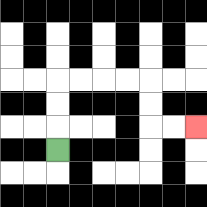{'start': '[2, 6]', 'end': '[8, 5]', 'path_directions': 'U,U,U,R,R,R,R,D,D,R,R', 'path_coordinates': '[[2, 6], [2, 5], [2, 4], [2, 3], [3, 3], [4, 3], [5, 3], [6, 3], [6, 4], [6, 5], [7, 5], [8, 5]]'}